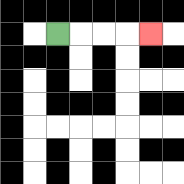{'start': '[2, 1]', 'end': '[6, 1]', 'path_directions': 'R,R,R,R', 'path_coordinates': '[[2, 1], [3, 1], [4, 1], [5, 1], [6, 1]]'}